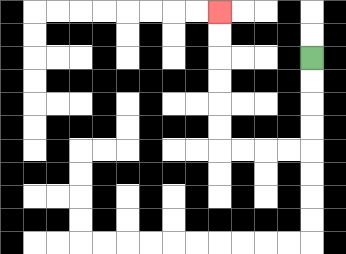{'start': '[13, 2]', 'end': '[9, 0]', 'path_directions': 'D,D,D,D,L,L,L,L,U,U,U,U,U,U', 'path_coordinates': '[[13, 2], [13, 3], [13, 4], [13, 5], [13, 6], [12, 6], [11, 6], [10, 6], [9, 6], [9, 5], [9, 4], [9, 3], [9, 2], [9, 1], [9, 0]]'}